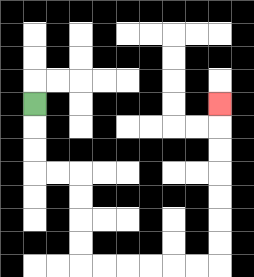{'start': '[1, 4]', 'end': '[9, 4]', 'path_directions': 'D,D,D,R,R,D,D,D,D,R,R,R,R,R,R,U,U,U,U,U,U,U', 'path_coordinates': '[[1, 4], [1, 5], [1, 6], [1, 7], [2, 7], [3, 7], [3, 8], [3, 9], [3, 10], [3, 11], [4, 11], [5, 11], [6, 11], [7, 11], [8, 11], [9, 11], [9, 10], [9, 9], [9, 8], [9, 7], [9, 6], [9, 5], [9, 4]]'}